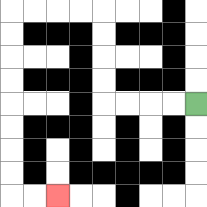{'start': '[8, 4]', 'end': '[2, 8]', 'path_directions': 'L,L,L,L,U,U,U,U,L,L,L,L,D,D,D,D,D,D,D,D,R,R', 'path_coordinates': '[[8, 4], [7, 4], [6, 4], [5, 4], [4, 4], [4, 3], [4, 2], [4, 1], [4, 0], [3, 0], [2, 0], [1, 0], [0, 0], [0, 1], [0, 2], [0, 3], [0, 4], [0, 5], [0, 6], [0, 7], [0, 8], [1, 8], [2, 8]]'}